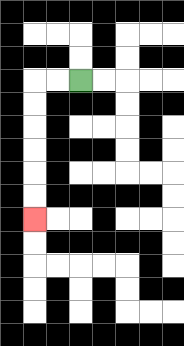{'start': '[3, 3]', 'end': '[1, 9]', 'path_directions': 'L,L,D,D,D,D,D,D', 'path_coordinates': '[[3, 3], [2, 3], [1, 3], [1, 4], [1, 5], [1, 6], [1, 7], [1, 8], [1, 9]]'}